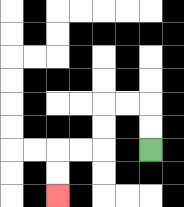{'start': '[6, 6]', 'end': '[2, 8]', 'path_directions': 'U,U,L,L,D,D,L,L,D,D', 'path_coordinates': '[[6, 6], [6, 5], [6, 4], [5, 4], [4, 4], [4, 5], [4, 6], [3, 6], [2, 6], [2, 7], [2, 8]]'}